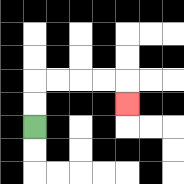{'start': '[1, 5]', 'end': '[5, 4]', 'path_directions': 'U,U,R,R,R,R,D', 'path_coordinates': '[[1, 5], [1, 4], [1, 3], [2, 3], [3, 3], [4, 3], [5, 3], [5, 4]]'}